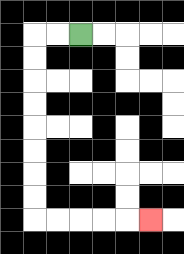{'start': '[3, 1]', 'end': '[6, 9]', 'path_directions': 'L,L,D,D,D,D,D,D,D,D,R,R,R,R,R', 'path_coordinates': '[[3, 1], [2, 1], [1, 1], [1, 2], [1, 3], [1, 4], [1, 5], [1, 6], [1, 7], [1, 8], [1, 9], [2, 9], [3, 9], [4, 9], [5, 9], [6, 9]]'}